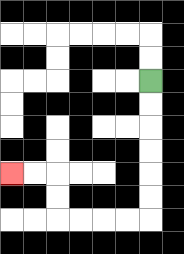{'start': '[6, 3]', 'end': '[0, 7]', 'path_directions': 'D,D,D,D,D,D,L,L,L,L,U,U,L,L', 'path_coordinates': '[[6, 3], [6, 4], [6, 5], [6, 6], [6, 7], [6, 8], [6, 9], [5, 9], [4, 9], [3, 9], [2, 9], [2, 8], [2, 7], [1, 7], [0, 7]]'}